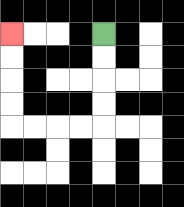{'start': '[4, 1]', 'end': '[0, 1]', 'path_directions': 'D,D,D,D,L,L,L,L,U,U,U,U', 'path_coordinates': '[[4, 1], [4, 2], [4, 3], [4, 4], [4, 5], [3, 5], [2, 5], [1, 5], [0, 5], [0, 4], [0, 3], [0, 2], [0, 1]]'}